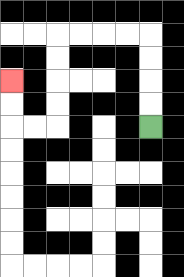{'start': '[6, 5]', 'end': '[0, 3]', 'path_directions': 'U,U,U,U,L,L,L,L,D,D,D,D,L,L,U,U', 'path_coordinates': '[[6, 5], [6, 4], [6, 3], [6, 2], [6, 1], [5, 1], [4, 1], [3, 1], [2, 1], [2, 2], [2, 3], [2, 4], [2, 5], [1, 5], [0, 5], [0, 4], [0, 3]]'}